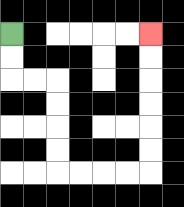{'start': '[0, 1]', 'end': '[6, 1]', 'path_directions': 'D,D,R,R,D,D,D,D,R,R,R,R,U,U,U,U,U,U', 'path_coordinates': '[[0, 1], [0, 2], [0, 3], [1, 3], [2, 3], [2, 4], [2, 5], [2, 6], [2, 7], [3, 7], [4, 7], [5, 7], [6, 7], [6, 6], [6, 5], [6, 4], [6, 3], [6, 2], [6, 1]]'}